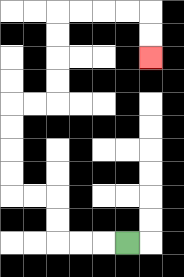{'start': '[5, 10]', 'end': '[6, 2]', 'path_directions': 'L,L,L,U,U,L,L,U,U,U,U,R,R,U,U,U,U,R,R,R,R,D,D', 'path_coordinates': '[[5, 10], [4, 10], [3, 10], [2, 10], [2, 9], [2, 8], [1, 8], [0, 8], [0, 7], [0, 6], [0, 5], [0, 4], [1, 4], [2, 4], [2, 3], [2, 2], [2, 1], [2, 0], [3, 0], [4, 0], [5, 0], [6, 0], [6, 1], [6, 2]]'}